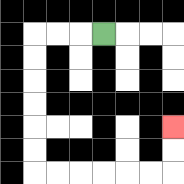{'start': '[4, 1]', 'end': '[7, 5]', 'path_directions': 'L,L,L,D,D,D,D,D,D,R,R,R,R,R,R,U,U', 'path_coordinates': '[[4, 1], [3, 1], [2, 1], [1, 1], [1, 2], [1, 3], [1, 4], [1, 5], [1, 6], [1, 7], [2, 7], [3, 7], [4, 7], [5, 7], [6, 7], [7, 7], [7, 6], [7, 5]]'}